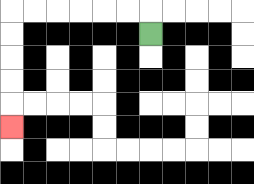{'start': '[6, 1]', 'end': '[0, 5]', 'path_directions': 'U,L,L,L,L,L,L,D,D,D,D,D', 'path_coordinates': '[[6, 1], [6, 0], [5, 0], [4, 0], [3, 0], [2, 0], [1, 0], [0, 0], [0, 1], [0, 2], [0, 3], [0, 4], [0, 5]]'}